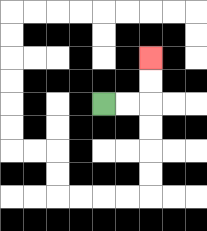{'start': '[4, 4]', 'end': '[6, 2]', 'path_directions': 'R,R,U,U', 'path_coordinates': '[[4, 4], [5, 4], [6, 4], [6, 3], [6, 2]]'}